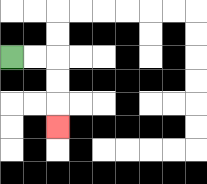{'start': '[0, 2]', 'end': '[2, 5]', 'path_directions': 'R,R,D,D,D', 'path_coordinates': '[[0, 2], [1, 2], [2, 2], [2, 3], [2, 4], [2, 5]]'}